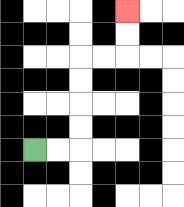{'start': '[1, 6]', 'end': '[5, 0]', 'path_directions': 'R,R,U,U,U,U,R,R,U,U', 'path_coordinates': '[[1, 6], [2, 6], [3, 6], [3, 5], [3, 4], [3, 3], [3, 2], [4, 2], [5, 2], [5, 1], [5, 0]]'}